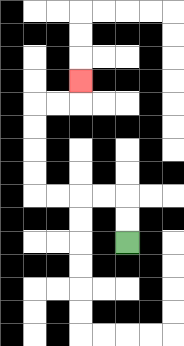{'start': '[5, 10]', 'end': '[3, 3]', 'path_directions': 'U,U,L,L,L,L,U,U,U,U,R,R,U', 'path_coordinates': '[[5, 10], [5, 9], [5, 8], [4, 8], [3, 8], [2, 8], [1, 8], [1, 7], [1, 6], [1, 5], [1, 4], [2, 4], [3, 4], [3, 3]]'}